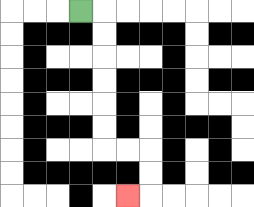{'start': '[3, 0]', 'end': '[5, 8]', 'path_directions': 'R,D,D,D,D,D,D,R,R,D,D,L', 'path_coordinates': '[[3, 0], [4, 0], [4, 1], [4, 2], [4, 3], [4, 4], [4, 5], [4, 6], [5, 6], [6, 6], [6, 7], [6, 8], [5, 8]]'}